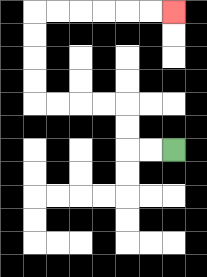{'start': '[7, 6]', 'end': '[7, 0]', 'path_directions': 'L,L,U,U,L,L,L,L,U,U,U,U,R,R,R,R,R,R', 'path_coordinates': '[[7, 6], [6, 6], [5, 6], [5, 5], [5, 4], [4, 4], [3, 4], [2, 4], [1, 4], [1, 3], [1, 2], [1, 1], [1, 0], [2, 0], [3, 0], [4, 0], [5, 0], [6, 0], [7, 0]]'}